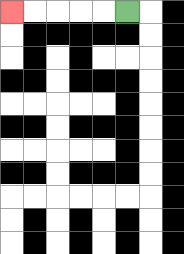{'start': '[5, 0]', 'end': '[0, 0]', 'path_directions': 'L,L,L,L,L', 'path_coordinates': '[[5, 0], [4, 0], [3, 0], [2, 0], [1, 0], [0, 0]]'}